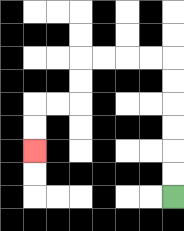{'start': '[7, 8]', 'end': '[1, 6]', 'path_directions': 'U,U,U,U,U,U,L,L,L,L,D,D,L,L,D,D', 'path_coordinates': '[[7, 8], [7, 7], [7, 6], [7, 5], [7, 4], [7, 3], [7, 2], [6, 2], [5, 2], [4, 2], [3, 2], [3, 3], [3, 4], [2, 4], [1, 4], [1, 5], [1, 6]]'}